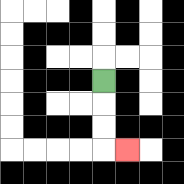{'start': '[4, 3]', 'end': '[5, 6]', 'path_directions': 'D,D,D,R', 'path_coordinates': '[[4, 3], [4, 4], [4, 5], [4, 6], [5, 6]]'}